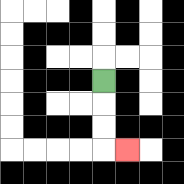{'start': '[4, 3]', 'end': '[5, 6]', 'path_directions': 'D,D,D,R', 'path_coordinates': '[[4, 3], [4, 4], [4, 5], [4, 6], [5, 6]]'}